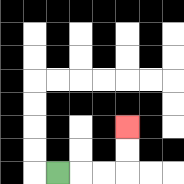{'start': '[2, 7]', 'end': '[5, 5]', 'path_directions': 'R,R,R,U,U', 'path_coordinates': '[[2, 7], [3, 7], [4, 7], [5, 7], [5, 6], [5, 5]]'}